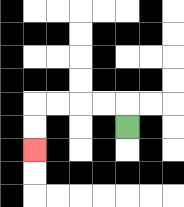{'start': '[5, 5]', 'end': '[1, 6]', 'path_directions': 'U,L,L,L,L,D,D', 'path_coordinates': '[[5, 5], [5, 4], [4, 4], [3, 4], [2, 4], [1, 4], [1, 5], [1, 6]]'}